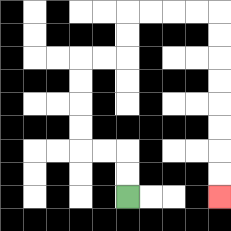{'start': '[5, 8]', 'end': '[9, 8]', 'path_directions': 'U,U,L,L,U,U,U,U,R,R,U,U,R,R,R,R,D,D,D,D,D,D,D,D', 'path_coordinates': '[[5, 8], [5, 7], [5, 6], [4, 6], [3, 6], [3, 5], [3, 4], [3, 3], [3, 2], [4, 2], [5, 2], [5, 1], [5, 0], [6, 0], [7, 0], [8, 0], [9, 0], [9, 1], [9, 2], [9, 3], [9, 4], [9, 5], [9, 6], [9, 7], [9, 8]]'}